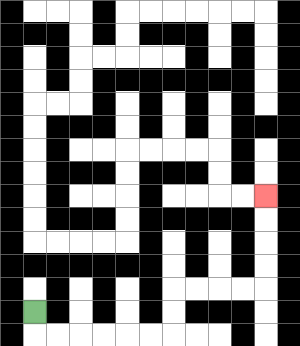{'start': '[1, 13]', 'end': '[11, 8]', 'path_directions': 'D,R,R,R,R,R,R,U,U,R,R,R,R,U,U,U,U', 'path_coordinates': '[[1, 13], [1, 14], [2, 14], [3, 14], [4, 14], [5, 14], [6, 14], [7, 14], [7, 13], [7, 12], [8, 12], [9, 12], [10, 12], [11, 12], [11, 11], [11, 10], [11, 9], [11, 8]]'}